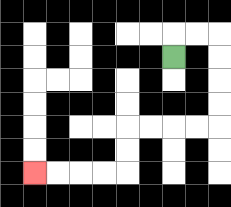{'start': '[7, 2]', 'end': '[1, 7]', 'path_directions': 'U,R,R,D,D,D,D,L,L,L,L,D,D,L,L,L,L', 'path_coordinates': '[[7, 2], [7, 1], [8, 1], [9, 1], [9, 2], [9, 3], [9, 4], [9, 5], [8, 5], [7, 5], [6, 5], [5, 5], [5, 6], [5, 7], [4, 7], [3, 7], [2, 7], [1, 7]]'}